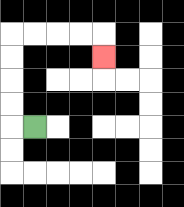{'start': '[1, 5]', 'end': '[4, 2]', 'path_directions': 'L,U,U,U,U,R,R,R,R,D', 'path_coordinates': '[[1, 5], [0, 5], [0, 4], [0, 3], [0, 2], [0, 1], [1, 1], [2, 1], [3, 1], [4, 1], [4, 2]]'}